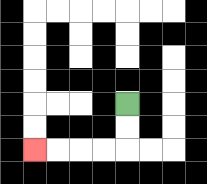{'start': '[5, 4]', 'end': '[1, 6]', 'path_directions': 'D,D,L,L,L,L', 'path_coordinates': '[[5, 4], [5, 5], [5, 6], [4, 6], [3, 6], [2, 6], [1, 6]]'}